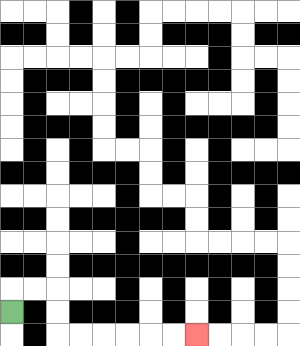{'start': '[0, 13]', 'end': '[8, 14]', 'path_directions': 'U,R,R,D,D,R,R,R,R,R,R', 'path_coordinates': '[[0, 13], [0, 12], [1, 12], [2, 12], [2, 13], [2, 14], [3, 14], [4, 14], [5, 14], [6, 14], [7, 14], [8, 14]]'}